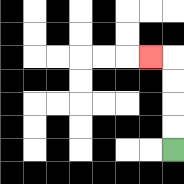{'start': '[7, 6]', 'end': '[6, 2]', 'path_directions': 'U,U,U,U,L', 'path_coordinates': '[[7, 6], [7, 5], [7, 4], [7, 3], [7, 2], [6, 2]]'}